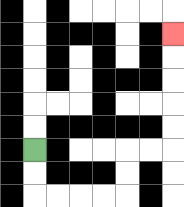{'start': '[1, 6]', 'end': '[7, 1]', 'path_directions': 'D,D,R,R,R,R,U,U,R,R,U,U,U,U,U', 'path_coordinates': '[[1, 6], [1, 7], [1, 8], [2, 8], [3, 8], [4, 8], [5, 8], [5, 7], [5, 6], [6, 6], [7, 6], [7, 5], [7, 4], [7, 3], [7, 2], [7, 1]]'}